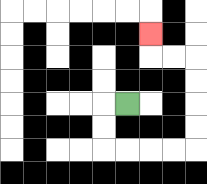{'start': '[5, 4]', 'end': '[6, 1]', 'path_directions': 'L,D,D,R,R,R,R,U,U,U,U,L,L,U', 'path_coordinates': '[[5, 4], [4, 4], [4, 5], [4, 6], [5, 6], [6, 6], [7, 6], [8, 6], [8, 5], [8, 4], [8, 3], [8, 2], [7, 2], [6, 2], [6, 1]]'}